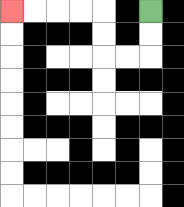{'start': '[6, 0]', 'end': '[0, 0]', 'path_directions': 'D,D,L,L,U,U,L,L,L,L', 'path_coordinates': '[[6, 0], [6, 1], [6, 2], [5, 2], [4, 2], [4, 1], [4, 0], [3, 0], [2, 0], [1, 0], [0, 0]]'}